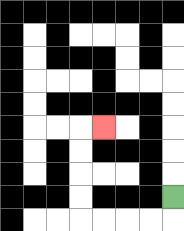{'start': '[7, 8]', 'end': '[4, 5]', 'path_directions': 'D,L,L,L,L,U,U,U,U,R', 'path_coordinates': '[[7, 8], [7, 9], [6, 9], [5, 9], [4, 9], [3, 9], [3, 8], [3, 7], [3, 6], [3, 5], [4, 5]]'}